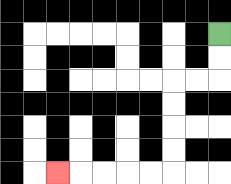{'start': '[9, 1]', 'end': '[2, 7]', 'path_directions': 'D,D,L,L,D,D,D,D,L,L,L,L,L', 'path_coordinates': '[[9, 1], [9, 2], [9, 3], [8, 3], [7, 3], [7, 4], [7, 5], [7, 6], [7, 7], [6, 7], [5, 7], [4, 7], [3, 7], [2, 7]]'}